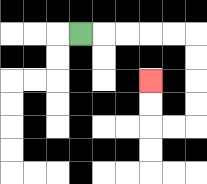{'start': '[3, 1]', 'end': '[6, 3]', 'path_directions': 'R,R,R,R,R,D,D,D,D,L,L,U,U', 'path_coordinates': '[[3, 1], [4, 1], [5, 1], [6, 1], [7, 1], [8, 1], [8, 2], [8, 3], [8, 4], [8, 5], [7, 5], [6, 5], [6, 4], [6, 3]]'}